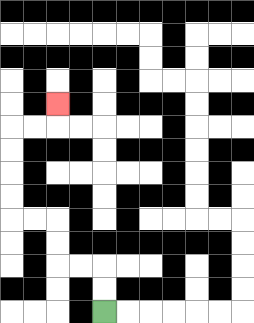{'start': '[4, 13]', 'end': '[2, 4]', 'path_directions': 'U,U,L,L,U,U,L,L,U,U,U,U,R,R,U', 'path_coordinates': '[[4, 13], [4, 12], [4, 11], [3, 11], [2, 11], [2, 10], [2, 9], [1, 9], [0, 9], [0, 8], [0, 7], [0, 6], [0, 5], [1, 5], [2, 5], [2, 4]]'}